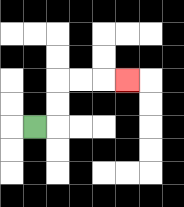{'start': '[1, 5]', 'end': '[5, 3]', 'path_directions': 'R,U,U,R,R,R', 'path_coordinates': '[[1, 5], [2, 5], [2, 4], [2, 3], [3, 3], [4, 3], [5, 3]]'}